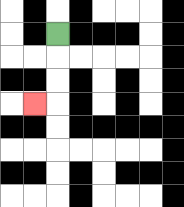{'start': '[2, 1]', 'end': '[1, 4]', 'path_directions': 'D,D,D,L', 'path_coordinates': '[[2, 1], [2, 2], [2, 3], [2, 4], [1, 4]]'}